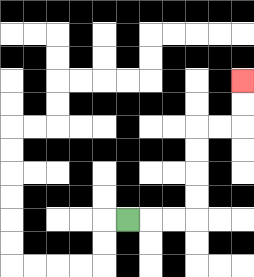{'start': '[5, 9]', 'end': '[10, 3]', 'path_directions': 'R,R,R,U,U,U,U,R,R,U,U', 'path_coordinates': '[[5, 9], [6, 9], [7, 9], [8, 9], [8, 8], [8, 7], [8, 6], [8, 5], [9, 5], [10, 5], [10, 4], [10, 3]]'}